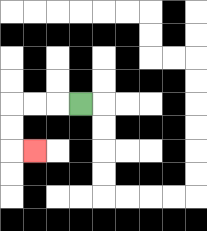{'start': '[3, 4]', 'end': '[1, 6]', 'path_directions': 'L,L,L,D,D,R', 'path_coordinates': '[[3, 4], [2, 4], [1, 4], [0, 4], [0, 5], [0, 6], [1, 6]]'}